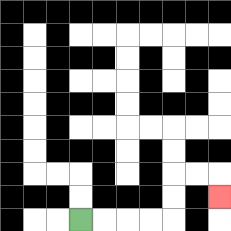{'start': '[3, 9]', 'end': '[9, 8]', 'path_directions': 'R,R,R,R,U,U,R,R,D', 'path_coordinates': '[[3, 9], [4, 9], [5, 9], [6, 9], [7, 9], [7, 8], [7, 7], [8, 7], [9, 7], [9, 8]]'}